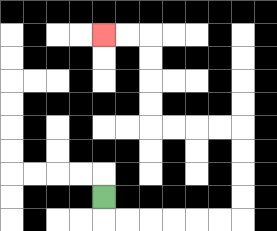{'start': '[4, 8]', 'end': '[4, 1]', 'path_directions': 'D,R,R,R,R,R,R,U,U,U,U,L,L,L,L,U,U,U,U,L,L', 'path_coordinates': '[[4, 8], [4, 9], [5, 9], [6, 9], [7, 9], [8, 9], [9, 9], [10, 9], [10, 8], [10, 7], [10, 6], [10, 5], [9, 5], [8, 5], [7, 5], [6, 5], [6, 4], [6, 3], [6, 2], [6, 1], [5, 1], [4, 1]]'}